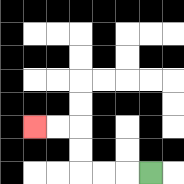{'start': '[6, 7]', 'end': '[1, 5]', 'path_directions': 'L,L,L,U,U,L,L', 'path_coordinates': '[[6, 7], [5, 7], [4, 7], [3, 7], [3, 6], [3, 5], [2, 5], [1, 5]]'}